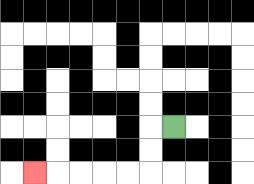{'start': '[7, 5]', 'end': '[1, 7]', 'path_directions': 'L,D,D,L,L,L,L,L', 'path_coordinates': '[[7, 5], [6, 5], [6, 6], [6, 7], [5, 7], [4, 7], [3, 7], [2, 7], [1, 7]]'}